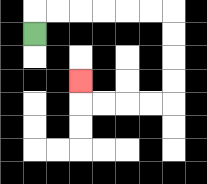{'start': '[1, 1]', 'end': '[3, 3]', 'path_directions': 'U,R,R,R,R,R,R,D,D,D,D,L,L,L,L,U', 'path_coordinates': '[[1, 1], [1, 0], [2, 0], [3, 0], [4, 0], [5, 0], [6, 0], [7, 0], [7, 1], [7, 2], [7, 3], [7, 4], [6, 4], [5, 4], [4, 4], [3, 4], [3, 3]]'}